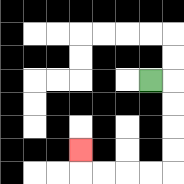{'start': '[6, 3]', 'end': '[3, 6]', 'path_directions': 'R,D,D,D,D,L,L,L,L,U', 'path_coordinates': '[[6, 3], [7, 3], [7, 4], [7, 5], [7, 6], [7, 7], [6, 7], [5, 7], [4, 7], [3, 7], [3, 6]]'}